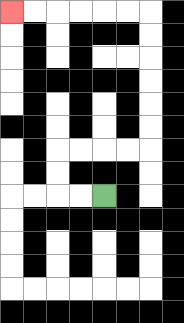{'start': '[4, 8]', 'end': '[0, 0]', 'path_directions': 'L,L,U,U,R,R,R,R,U,U,U,U,U,U,L,L,L,L,L,L', 'path_coordinates': '[[4, 8], [3, 8], [2, 8], [2, 7], [2, 6], [3, 6], [4, 6], [5, 6], [6, 6], [6, 5], [6, 4], [6, 3], [6, 2], [6, 1], [6, 0], [5, 0], [4, 0], [3, 0], [2, 0], [1, 0], [0, 0]]'}